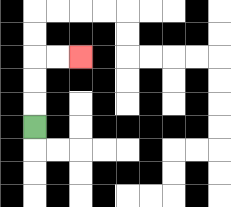{'start': '[1, 5]', 'end': '[3, 2]', 'path_directions': 'U,U,U,R,R', 'path_coordinates': '[[1, 5], [1, 4], [1, 3], [1, 2], [2, 2], [3, 2]]'}